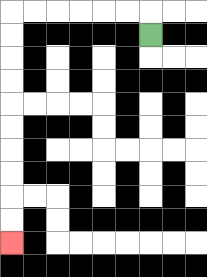{'start': '[6, 1]', 'end': '[0, 10]', 'path_directions': 'U,L,L,L,L,L,L,D,D,D,D,D,D,D,D,D,D', 'path_coordinates': '[[6, 1], [6, 0], [5, 0], [4, 0], [3, 0], [2, 0], [1, 0], [0, 0], [0, 1], [0, 2], [0, 3], [0, 4], [0, 5], [0, 6], [0, 7], [0, 8], [0, 9], [0, 10]]'}